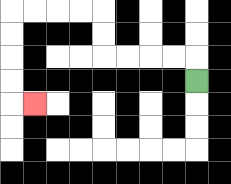{'start': '[8, 3]', 'end': '[1, 4]', 'path_directions': 'U,L,L,L,L,U,U,L,L,L,L,D,D,D,D,R', 'path_coordinates': '[[8, 3], [8, 2], [7, 2], [6, 2], [5, 2], [4, 2], [4, 1], [4, 0], [3, 0], [2, 0], [1, 0], [0, 0], [0, 1], [0, 2], [0, 3], [0, 4], [1, 4]]'}